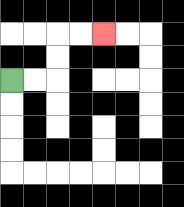{'start': '[0, 3]', 'end': '[4, 1]', 'path_directions': 'R,R,U,U,R,R', 'path_coordinates': '[[0, 3], [1, 3], [2, 3], [2, 2], [2, 1], [3, 1], [4, 1]]'}